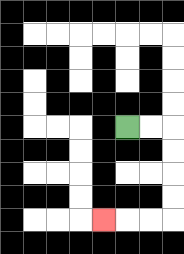{'start': '[5, 5]', 'end': '[4, 9]', 'path_directions': 'R,R,D,D,D,D,L,L,L', 'path_coordinates': '[[5, 5], [6, 5], [7, 5], [7, 6], [7, 7], [7, 8], [7, 9], [6, 9], [5, 9], [4, 9]]'}